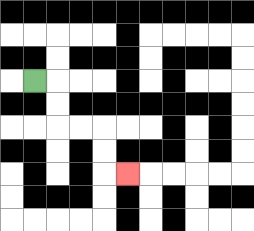{'start': '[1, 3]', 'end': '[5, 7]', 'path_directions': 'R,D,D,R,R,D,D,R', 'path_coordinates': '[[1, 3], [2, 3], [2, 4], [2, 5], [3, 5], [4, 5], [4, 6], [4, 7], [5, 7]]'}